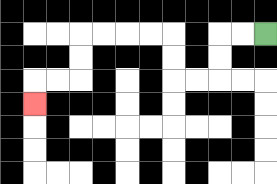{'start': '[11, 1]', 'end': '[1, 4]', 'path_directions': 'L,L,D,D,L,L,U,U,L,L,L,L,D,D,L,L,D', 'path_coordinates': '[[11, 1], [10, 1], [9, 1], [9, 2], [9, 3], [8, 3], [7, 3], [7, 2], [7, 1], [6, 1], [5, 1], [4, 1], [3, 1], [3, 2], [3, 3], [2, 3], [1, 3], [1, 4]]'}